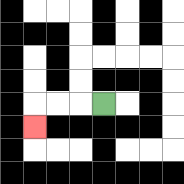{'start': '[4, 4]', 'end': '[1, 5]', 'path_directions': 'L,L,L,D', 'path_coordinates': '[[4, 4], [3, 4], [2, 4], [1, 4], [1, 5]]'}